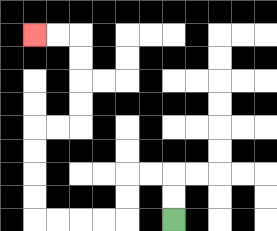{'start': '[7, 9]', 'end': '[1, 1]', 'path_directions': 'U,U,L,L,D,D,L,L,L,L,U,U,U,U,R,R,U,U,U,U,L,L', 'path_coordinates': '[[7, 9], [7, 8], [7, 7], [6, 7], [5, 7], [5, 8], [5, 9], [4, 9], [3, 9], [2, 9], [1, 9], [1, 8], [1, 7], [1, 6], [1, 5], [2, 5], [3, 5], [3, 4], [3, 3], [3, 2], [3, 1], [2, 1], [1, 1]]'}